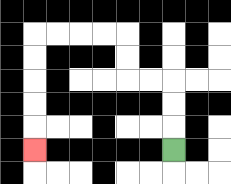{'start': '[7, 6]', 'end': '[1, 6]', 'path_directions': 'U,U,U,L,L,U,U,L,L,L,L,D,D,D,D,D', 'path_coordinates': '[[7, 6], [7, 5], [7, 4], [7, 3], [6, 3], [5, 3], [5, 2], [5, 1], [4, 1], [3, 1], [2, 1], [1, 1], [1, 2], [1, 3], [1, 4], [1, 5], [1, 6]]'}